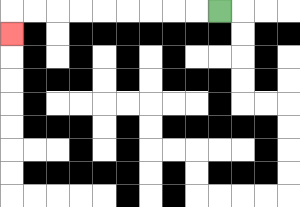{'start': '[9, 0]', 'end': '[0, 1]', 'path_directions': 'L,L,L,L,L,L,L,L,L,D', 'path_coordinates': '[[9, 0], [8, 0], [7, 0], [6, 0], [5, 0], [4, 0], [3, 0], [2, 0], [1, 0], [0, 0], [0, 1]]'}